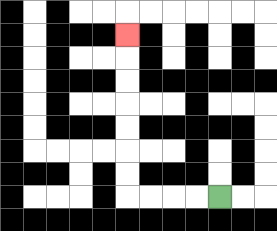{'start': '[9, 8]', 'end': '[5, 1]', 'path_directions': 'L,L,L,L,U,U,U,U,U,U,U', 'path_coordinates': '[[9, 8], [8, 8], [7, 8], [6, 8], [5, 8], [5, 7], [5, 6], [5, 5], [5, 4], [5, 3], [5, 2], [5, 1]]'}